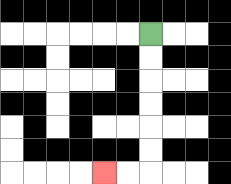{'start': '[6, 1]', 'end': '[4, 7]', 'path_directions': 'D,D,D,D,D,D,L,L', 'path_coordinates': '[[6, 1], [6, 2], [6, 3], [6, 4], [6, 5], [6, 6], [6, 7], [5, 7], [4, 7]]'}